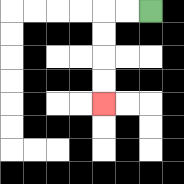{'start': '[6, 0]', 'end': '[4, 4]', 'path_directions': 'L,L,D,D,D,D', 'path_coordinates': '[[6, 0], [5, 0], [4, 0], [4, 1], [4, 2], [4, 3], [4, 4]]'}